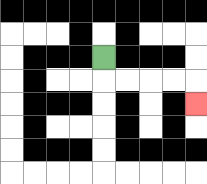{'start': '[4, 2]', 'end': '[8, 4]', 'path_directions': 'D,R,R,R,R,D', 'path_coordinates': '[[4, 2], [4, 3], [5, 3], [6, 3], [7, 3], [8, 3], [8, 4]]'}